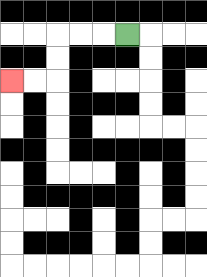{'start': '[5, 1]', 'end': '[0, 3]', 'path_directions': 'L,L,L,D,D,L,L', 'path_coordinates': '[[5, 1], [4, 1], [3, 1], [2, 1], [2, 2], [2, 3], [1, 3], [0, 3]]'}